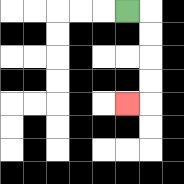{'start': '[5, 0]', 'end': '[5, 4]', 'path_directions': 'R,D,D,D,D,L', 'path_coordinates': '[[5, 0], [6, 0], [6, 1], [6, 2], [6, 3], [6, 4], [5, 4]]'}